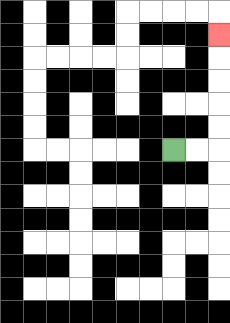{'start': '[7, 6]', 'end': '[9, 1]', 'path_directions': 'R,R,U,U,U,U,U', 'path_coordinates': '[[7, 6], [8, 6], [9, 6], [9, 5], [9, 4], [9, 3], [9, 2], [9, 1]]'}